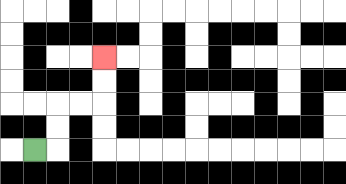{'start': '[1, 6]', 'end': '[4, 2]', 'path_directions': 'R,U,U,R,R,U,U', 'path_coordinates': '[[1, 6], [2, 6], [2, 5], [2, 4], [3, 4], [4, 4], [4, 3], [4, 2]]'}